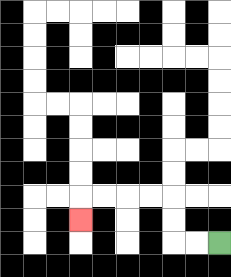{'start': '[9, 10]', 'end': '[3, 9]', 'path_directions': 'L,L,U,U,L,L,L,L,D', 'path_coordinates': '[[9, 10], [8, 10], [7, 10], [7, 9], [7, 8], [6, 8], [5, 8], [4, 8], [3, 8], [3, 9]]'}